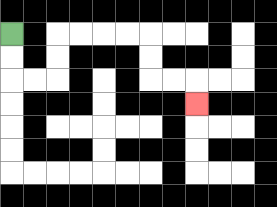{'start': '[0, 1]', 'end': '[8, 4]', 'path_directions': 'D,D,R,R,U,U,R,R,R,R,D,D,R,R,D', 'path_coordinates': '[[0, 1], [0, 2], [0, 3], [1, 3], [2, 3], [2, 2], [2, 1], [3, 1], [4, 1], [5, 1], [6, 1], [6, 2], [6, 3], [7, 3], [8, 3], [8, 4]]'}